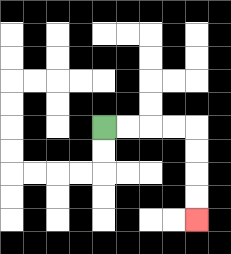{'start': '[4, 5]', 'end': '[8, 9]', 'path_directions': 'R,R,R,R,D,D,D,D', 'path_coordinates': '[[4, 5], [5, 5], [6, 5], [7, 5], [8, 5], [8, 6], [8, 7], [8, 8], [8, 9]]'}